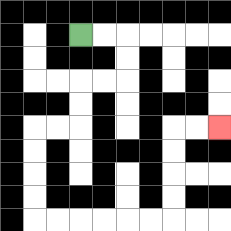{'start': '[3, 1]', 'end': '[9, 5]', 'path_directions': 'R,R,D,D,L,L,D,D,L,L,D,D,D,D,R,R,R,R,R,R,U,U,U,U,R,R', 'path_coordinates': '[[3, 1], [4, 1], [5, 1], [5, 2], [5, 3], [4, 3], [3, 3], [3, 4], [3, 5], [2, 5], [1, 5], [1, 6], [1, 7], [1, 8], [1, 9], [2, 9], [3, 9], [4, 9], [5, 9], [6, 9], [7, 9], [7, 8], [7, 7], [7, 6], [7, 5], [8, 5], [9, 5]]'}